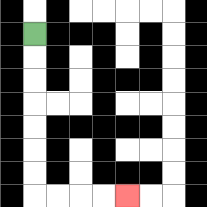{'start': '[1, 1]', 'end': '[5, 8]', 'path_directions': 'D,D,D,D,D,D,D,R,R,R,R', 'path_coordinates': '[[1, 1], [1, 2], [1, 3], [1, 4], [1, 5], [1, 6], [1, 7], [1, 8], [2, 8], [3, 8], [4, 8], [5, 8]]'}